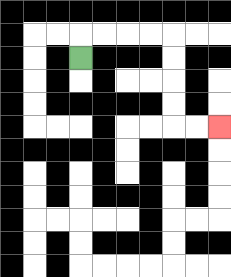{'start': '[3, 2]', 'end': '[9, 5]', 'path_directions': 'U,R,R,R,R,D,D,D,D,R,R', 'path_coordinates': '[[3, 2], [3, 1], [4, 1], [5, 1], [6, 1], [7, 1], [7, 2], [7, 3], [7, 4], [7, 5], [8, 5], [9, 5]]'}